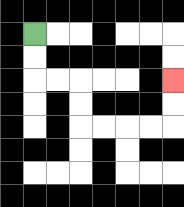{'start': '[1, 1]', 'end': '[7, 3]', 'path_directions': 'D,D,R,R,D,D,R,R,R,R,U,U', 'path_coordinates': '[[1, 1], [1, 2], [1, 3], [2, 3], [3, 3], [3, 4], [3, 5], [4, 5], [5, 5], [6, 5], [7, 5], [7, 4], [7, 3]]'}